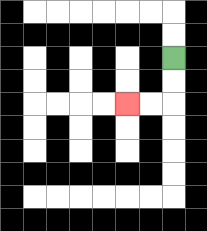{'start': '[7, 2]', 'end': '[5, 4]', 'path_directions': 'D,D,L,L', 'path_coordinates': '[[7, 2], [7, 3], [7, 4], [6, 4], [5, 4]]'}